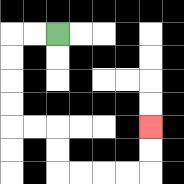{'start': '[2, 1]', 'end': '[6, 5]', 'path_directions': 'L,L,D,D,D,D,R,R,D,D,R,R,R,R,U,U', 'path_coordinates': '[[2, 1], [1, 1], [0, 1], [0, 2], [0, 3], [0, 4], [0, 5], [1, 5], [2, 5], [2, 6], [2, 7], [3, 7], [4, 7], [5, 7], [6, 7], [6, 6], [6, 5]]'}